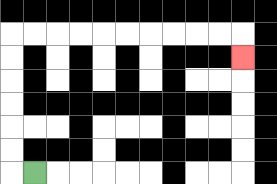{'start': '[1, 7]', 'end': '[10, 2]', 'path_directions': 'L,U,U,U,U,U,U,R,R,R,R,R,R,R,R,R,R,D', 'path_coordinates': '[[1, 7], [0, 7], [0, 6], [0, 5], [0, 4], [0, 3], [0, 2], [0, 1], [1, 1], [2, 1], [3, 1], [4, 1], [5, 1], [6, 1], [7, 1], [8, 1], [9, 1], [10, 1], [10, 2]]'}